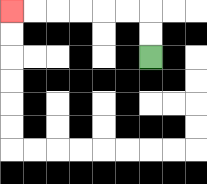{'start': '[6, 2]', 'end': '[0, 0]', 'path_directions': 'U,U,L,L,L,L,L,L', 'path_coordinates': '[[6, 2], [6, 1], [6, 0], [5, 0], [4, 0], [3, 0], [2, 0], [1, 0], [0, 0]]'}